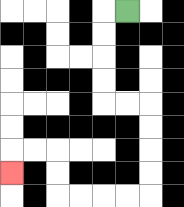{'start': '[5, 0]', 'end': '[0, 7]', 'path_directions': 'L,D,D,D,D,R,R,D,D,D,D,L,L,L,L,U,U,L,L,D', 'path_coordinates': '[[5, 0], [4, 0], [4, 1], [4, 2], [4, 3], [4, 4], [5, 4], [6, 4], [6, 5], [6, 6], [6, 7], [6, 8], [5, 8], [4, 8], [3, 8], [2, 8], [2, 7], [2, 6], [1, 6], [0, 6], [0, 7]]'}